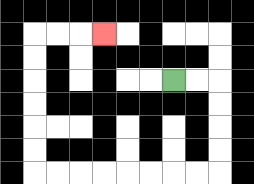{'start': '[7, 3]', 'end': '[4, 1]', 'path_directions': 'R,R,D,D,D,D,L,L,L,L,L,L,L,L,U,U,U,U,U,U,R,R,R', 'path_coordinates': '[[7, 3], [8, 3], [9, 3], [9, 4], [9, 5], [9, 6], [9, 7], [8, 7], [7, 7], [6, 7], [5, 7], [4, 7], [3, 7], [2, 7], [1, 7], [1, 6], [1, 5], [1, 4], [1, 3], [1, 2], [1, 1], [2, 1], [3, 1], [4, 1]]'}